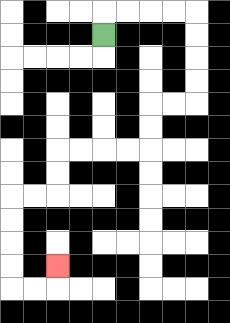{'start': '[4, 1]', 'end': '[2, 11]', 'path_directions': 'U,R,R,R,R,D,D,D,D,L,L,D,D,L,L,L,L,D,D,L,L,D,D,D,D,R,R,U', 'path_coordinates': '[[4, 1], [4, 0], [5, 0], [6, 0], [7, 0], [8, 0], [8, 1], [8, 2], [8, 3], [8, 4], [7, 4], [6, 4], [6, 5], [6, 6], [5, 6], [4, 6], [3, 6], [2, 6], [2, 7], [2, 8], [1, 8], [0, 8], [0, 9], [0, 10], [0, 11], [0, 12], [1, 12], [2, 12], [2, 11]]'}